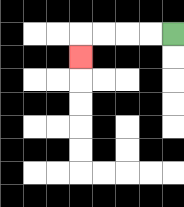{'start': '[7, 1]', 'end': '[3, 2]', 'path_directions': 'L,L,L,L,D', 'path_coordinates': '[[7, 1], [6, 1], [5, 1], [4, 1], [3, 1], [3, 2]]'}